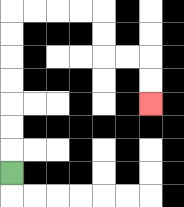{'start': '[0, 7]', 'end': '[6, 4]', 'path_directions': 'U,U,U,U,U,U,U,R,R,R,R,D,D,R,R,D,D', 'path_coordinates': '[[0, 7], [0, 6], [0, 5], [0, 4], [0, 3], [0, 2], [0, 1], [0, 0], [1, 0], [2, 0], [3, 0], [4, 0], [4, 1], [4, 2], [5, 2], [6, 2], [6, 3], [6, 4]]'}